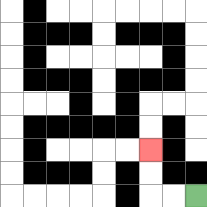{'start': '[8, 8]', 'end': '[6, 6]', 'path_directions': 'L,L,U,U', 'path_coordinates': '[[8, 8], [7, 8], [6, 8], [6, 7], [6, 6]]'}